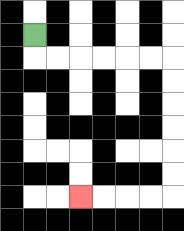{'start': '[1, 1]', 'end': '[3, 8]', 'path_directions': 'D,R,R,R,R,R,R,D,D,D,D,D,D,L,L,L,L', 'path_coordinates': '[[1, 1], [1, 2], [2, 2], [3, 2], [4, 2], [5, 2], [6, 2], [7, 2], [7, 3], [7, 4], [7, 5], [7, 6], [7, 7], [7, 8], [6, 8], [5, 8], [4, 8], [3, 8]]'}